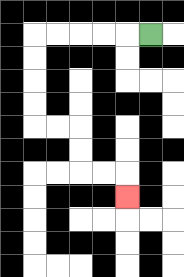{'start': '[6, 1]', 'end': '[5, 8]', 'path_directions': 'L,L,L,L,L,D,D,D,D,R,R,D,D,R,R,D', 'path_coordinates': '[[6, 1], [5, 1], [4, 1], [3, 1], [2, 1], [1, 1], [1, 2], [1, 3], [1, 4], [1, 5], [2, 5], [3, 5], [3, 6], [3, 7], [4, 7], [5, 7], [5, 8]]'}